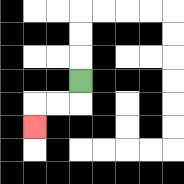{'start': '[3, 3]', 'end': '[1, 5]', 'path_directions': 'D,L,L,D', 'path_coordinates': '[[3, 3], [3, 4], [2, 4], [1, 4], [1, 5]]'}